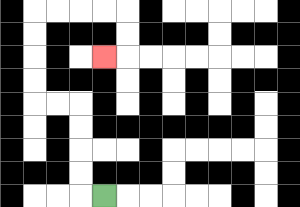{'start': '[4, 8]', 'end': '[4, 2]', 'path_directions': 'L,U,U,U,U,L,L,U,U,U,U,R,R,R,R,D,D,L', 'path_coordinates': '[[4, 8], [3, 8], [3, 7], [3, 6], [3, 5], [3, 4], [2, 4], [1, 4], [1, 3], [1, 2], [1, 1], [1, 0], [2, 0], [3, 0], [4, 0], [5, 0], [5, 1], [5, 2], [4, 2]]'}